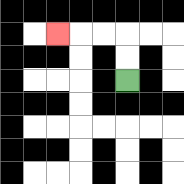{'start': '[5, 3]', 'end': '[2, 1]', 'path_directions': 'U,U,L,L,L', 'path_coordinates': '[[5, 3], [5, 2], [5, 1], [4, 1], [3, 1], [2, 1]]'}